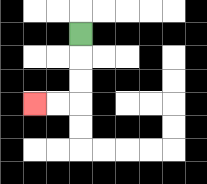{'start': '[3, 1]', 'end': '[1, 4]', 'path_directions': 'D,D,D,L,L', 'path_coordinates': '[[3, 1], [3, 2], [3, 3], [3, 4], [2, 4], [1, 4]]'}